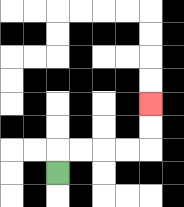{'start': '[2, 7]', 'end': '[6, 4]', 'path_directions': 'U,R,R,R,R,U,U', 'path_coordinates': '[[2, 7], [2, 6], [3, 6], [4, 6], [5, 6], [6, 6], [6, 5], [6, 4]]'}